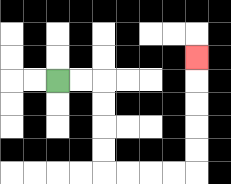{'start': '[2, 3]', 'end': '[8, 2]', 'path_directions': 'R,R,D,D,D,D,R,R,R,R,U,U,U,U,U', 'path_coordinates': '[[2, 3], [3, 3], [4, 3], [4, 4], [4, 5], [4, 6], [4, 7], [5, 7], [6, 7], [7, 7], [8, 7], [8, 6], [8, 5], [8, 4], [8, 3], [8, 2]]'}